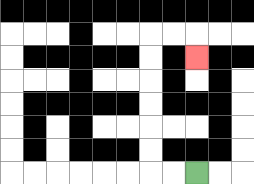{'start': '[8, 7]', 'end': '[8, 2]', 'path_directions': 'L,L,U,U,U,U,U,U,R,R,D', 'path_coordinates': '[[8, 7], [7, 7], [6, 7], [6, 6], [6, 5], [6, 4], [6, 3], [6, 2], [6, 1], [7, 1], [8, 1], [8, 2]]'}